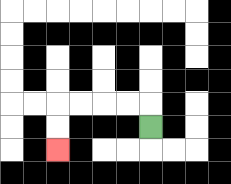{'start': '[6, 5]', 'end': '[2, 6]', 'path_directions': 'U,L,L,L,L,D,D', 'path_coordinates': '[[6, 5], [6, 4], [5, 4], [4, 4], [3, 4], [2, 4], [2, 5], [2, 6]]'}